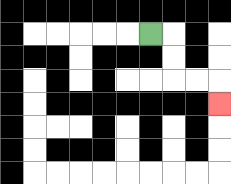{'start': '[6, 1]', 'end': '[9, 4]', 'path_directions': 'R,D,D,R,R,D', 'path_coordinates': '[[6, 1], [7, 1], [7, 2], [7, 3], [8, 3], [9, 3], [9, 4]]'}